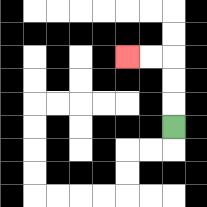{'start': '[7, 5]', 'end': '[5, 2]', 'path_directions': 'U,U,U,L,L', 'path_coordinates': '[[7, 5], [7, 4], [7, 3], [7, 2], [6, 2], [5, 2]]'}